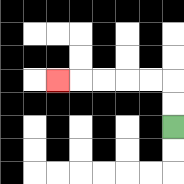{'start': '[7, 5]', 'end': '[2, 3]', 'path_directions': 'U,U,L,L,L,L,L', 'path_coordinates': '[[7, 5], [7, 4], [7, 3], [6, 3], [5, 3], [4, 3], [3, 3], [2, 3]]'}